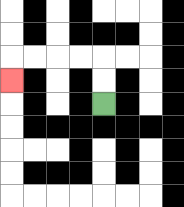{'start': '[4, 4]', 'end': '[0, 3]', 'path_directions': 'U,U,L,L,L,L,D', 'path_coordinates': '[[4, 4], [4, 3], [4, 2], [3, 2], [2, 2], [1, 2], [0, 2], [0, 3]]'}